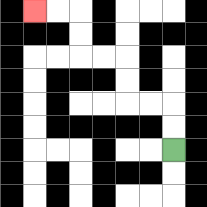{'start': '[7, 6]', 'end': '[1, 0]', 'path_directions': 'U,U,L,L,U,U,L,L,U,U,L,L', 'path_coordinates': '[[7, 6], [7, 5], [7, 4], [6, 4], [5, 4], [5, 3], [5, 2], [4, 2], [3, 2], [3, 1], [3, 0], [2, 0], [1, 0]]'}